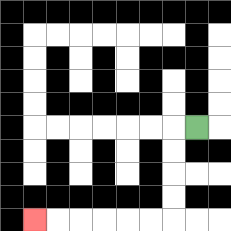{'start': '[8, 5]', 'end': '[1, 9]', 'path_directions': 'L,D,D,D,D,L,L,L,L,L,L', 'path_coordinates': '[[8, 5], [7, 5], [7, 6], [7, 7], [7, 8], [7, 9], [6, 9], [5, 9], [4, 9], [3, 9], [2, 9], [1, 9]]'}